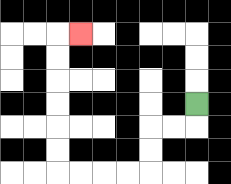{'start': '[8, 4]', 'end': '[3, 1]', 'path_directions': 'D,L,L,D,D,L,L,L,L,U,U,U,U,U,U,R', 'path_coordinates': '[[8, 4], [8, 5], [7, 5], [6, 5], [6, 6], [6, 7], [5, 7], [4, 7], [3, 7], [2, 7], [2, 6], [2, 5], [2, 4], [2, 3], [2, 2], [2, 1], [3, 1]]'}